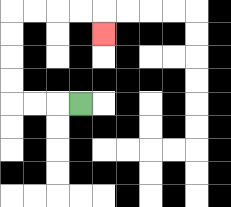{'start': '[3, 4]', 'end': '[4, 1]', 'path_directions': 'L,L,L,U,U,U,U,R,R,R,R,D', 'path_coordinates': '[[3, 4], [2, 4], [1, 4], [0, 4], [0, 3], [0, 2], [0, 1], [0, 0], [1, 0], [2, 0], [3, 0], [4, 0], [4, 1]]'}